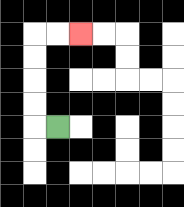{'start': '[2, 5]', 'end': '[3, 1]', 'path_directions': 'L,U,U,U,U,R,R', 'path_coordinates': '[[2, 5], [1, 5], [1, 4], [1, 3], [1, 2], [1, 1], [2, 1], [3, 1]]'}